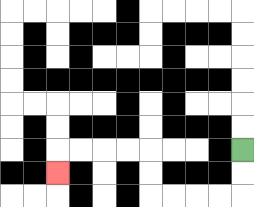{'start': '[10, 6]', 'end': '[2, 7]', 'path_directions': 'D,D,L,L,L,L,U,U,L,L,L,L,D', 'path_coordinates': '[[10, 6], [10, 7], [10, 8], [9, 8], [8, 8], [7, 8], [6, 8], [6, 7], [6, 6], [5, 6], [4, 6], [3, 6], [2, 6], [2, 7]]'}